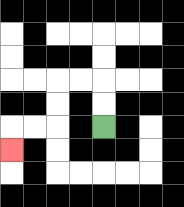{'start': '[4, 5]', 'end': '[0, 6]', 'path_directions': 'U,U,L,L,D,D,L,L,D', 'path_coordinates': '[[4, 5], [4, 4], [4, 3], [3, 3], [2, 3], [2, 4], [2, 5], [1, 5], [0, 5], [0, 6]]'}